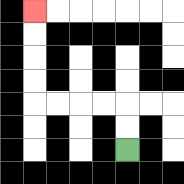{'start': '[5, 6]', 'end': '[1, 0]', 'path_directions': 'U,U,L,L,L,L,U,U,U,U', 'path_coordinates': '[[5, 6], [5, 5], [5, 4], [4, 4], [3, 4], [2, 4], [1, 4], [1, 3], [1, 2], [1, 1], [1, 0]]'}